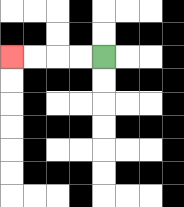{'start': '[4, 2]', 'end': '[0, 2]', 'path_directions': 'L,L,L,L', 'path_coordinates': '[[4, 2], [3, 2], [2, 2], [1, 2], [0, 2]]'}